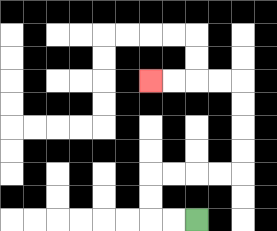{'start': '[8, 9]', 'end': '[6, 3]', 'path_directions': 'L,L,U,U,R,R,R,R,U,U,U,U,L,L,L,L', 'path_coordinates': '[[8, 9], [7, 9], [6, 9], [6, 8], [6, 7], [7, 7], [8, 7], [9, 7], [10, 7], [10, 6], [10, 5], [10, 4], [10, 3], [9, 3], [8, 3], [7, 3], [6, 3]]'}